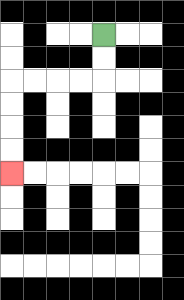{'start': '[4, 1]', 'end': '[0, 7]', 'path_directions': 'D,D,L,L,L,L,D,D,D,D', 'path_coordinates': '[[4, 1], [4, 2], [4, 3], [3, 3], [2, 3], [1, 3], [0, 3], [0, 4], [0, 5], [0, 6], [0, 7]]'}